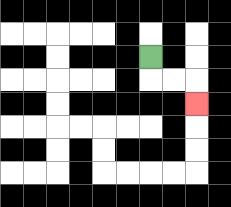{'start': '[6, 2]', 'end': '[8, 4]', 'path_directions': 'D,R,R,D', 'path_coordinates': '[[6, 2], [6, 3], [7, 3], [8, 3], [8, 4]]'}